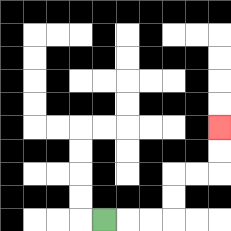{'start': '[4, 9]', 'end': '[9, 5]', 'path_directions': 'R,R,R,U,U,R,R,U,U', 'path_coordinates': '[[4, 9], [5, 9], [6, 9], [7, 9], [7, 8], [7, 7], [8, 7], [9, 7], [9, 6], [9, 5]]'}